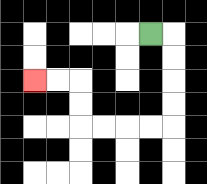{'start': '[6, 1]', 'end': '[1, 3]', 'path_directions': 'R,D,D,D,D,L,L,L,L,U,U,L,L', 'path_coordinates': '[[6, 1], [7, 1], [7, 2], [7, 3], [7, 4], [7, 5], [6, 5], [5, 5], [4, 5], [3, 5], [3, 4], [3, 3], [2, 3], [1, 3]]'}